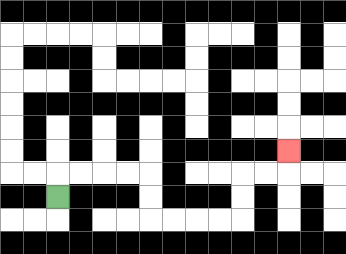{'start': '[2, 8]', 'end': '[12, 6]', 'path_directions': 'U,R,R,R,R,D,D,R,R,R,R,U,U,R,R,U', 'path_coordinates': '[[2, 8], [2, 7], [3, 7], [4, 7], [5, 7], [6, 7], [6, 8], [6, 9], [7, 9], [8, 9], [9, 9], [10, 9], [10, 8], [10, 7], [11, 7], [12, 7], [12, 6]]'}